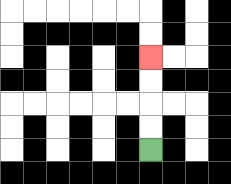{'start': '[6, 6]', 'end': '[6, 2]', 'path_directions': 'U,U,U,U', 'path_coordinates': '[[6, 6], [6, 5], [6, 4], [6, 3], [6, 2]]'}